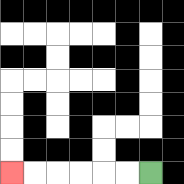{'start': '[6, 7]', 'end': '[0, 7]', 'path_directions': 'L,L,L,L,L,L', 'path_coordinates': '[[6, 7], [5, 7], [4, 7], [3, 7], [2, 7], [1, 7], [0, 7]]'}